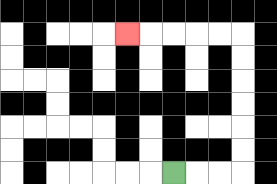{'start': '[7, 7]', 'end': '[5, 1]', 'path_directions': 'R,R,R,U,U,U,U,U,U,L,L,L,L,L', 'path_coordinates': '[[7, 7], [8, 7], [9, 7], [10, 7], [10, 6], [10, 5], [10, 4], [10, 3], [10, 2], [10, 1], [9, 1], [8, 1], [7, 1], [6, 1], [5, 1]]'}